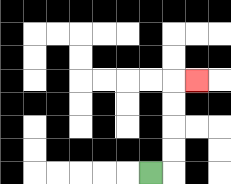{'start': '[6, 7]', 'end': '[8, 3]', 'path_directions': 'R,U,U,U,U,R', 'path_coordinates': '[[6, 7], [7, 7], [7, 6], [7, 5], [7, 4], [7, 3], [8, 3]]'}